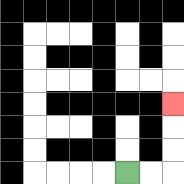{'start': '[5, 7]', 'end': '[7, 4]', 'path_directions': 'R,R,U,U,U', 'path_coordinates': '[[5, 7], [6, 7], [7, 7], [7, 6], [7, 5], [7, 4]]'}